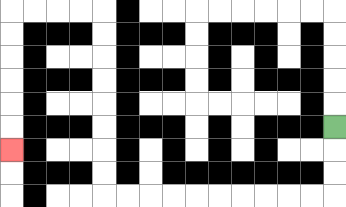{'start': '[14, 5]', 'end': '[0, 6]', 'path_directions': 'D,D,D,L,L,L,L,L,L,L,L,L,L,U,U,U,U,U,U,U,U,L,L,L,L,D,D,D,D,D,D', 'path_coordinates': '[[14, 5], [14, 6], [14, 7], [14, 8], [13, 8], [12, 8], [11, 8], [10, 8], [9, 8], [8, 8], [7, 8], [6, 8], [5, 8], [4, 8], [4, 7], [4, 6], [4, 5], [4, 4], [4, 3], [4, 2], [4, 1], [4, 0], [3, 0], [2, 0], [1, 0], [0, 0], [0, 1], [0, 2], [0, 3], [0, 4], [0, 5], [0, 6]]'}